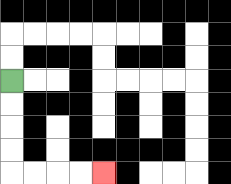{'start': '[0, 3]', 'end': '[4, 7]', 'path_directions': 'D,D,D,D,R,R,R,R', 'path_coordinates': '[[0, 3], [0, 4], [0, 5], [0, 6], [0, 7], [1, 7], [2, 7], [3, 7], [4, 7]]'}